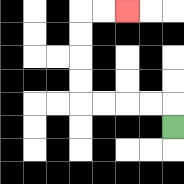{'start': '[7, 5]', 'end': '[5, 0]', 'path_directions': 'U,L,L,L,L,U,U,U,U,R,R', 'path_coordinates': '[[7, 5], [7, 4], [6, 4], [5, 4], [4, 4], [3, 4], [3, 3], [3, 2], [3, 1], [3, 0], [4, 0], [5, 0]]'}